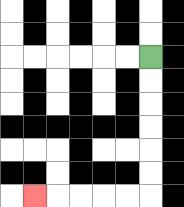{'start': '[6, 2]', 'end': '[1, 8]', 'path_directions': 'D,D,D,D,D,D,L,L,L,L,L', 'path_coordinates': '[[6, 2], [6, 3], [6, 4], [6, 5], [6, 6], [6, 7], [6, 8], [5, 8], [4, 8], [3, 8], [2, 8], [1, 8]]'}